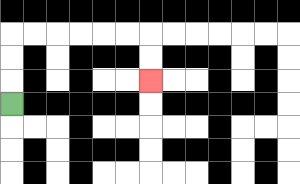{'start': '[0, 4]', 'end': '[6, 3]', 'path_directions': 'U,U,U,R,R,R,R,R,R,D,D', 'path_coordinates': '[[0, 4], [0, 3], [0, 2], [0, 1], [1, 1], [2, 1], [3, 1], [4, 1], [5, 1], [6, 1], [6, 2], [6, 3]]'}